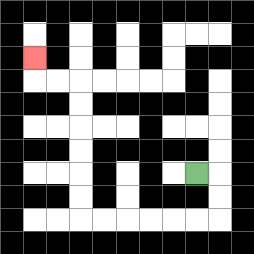{'start': '[8, 7]', 'end': '[1, 2]', 'path_directions': 'R,D,D,L,L,L,L,L,L,U,U,U,U,U,U,L,L,U', 'path_coordinates': '[[8, 7], [9, 7], [9, 8], [9, 9], [8, 9], [7, 9], [6, 9], [5, 9], [4, 9], [3, 9], [3, 8], [3, 7], [3, 6], [3, 5], [3, 4], [3, 3], [2, 3], [1, 3], [1, 2]]'}